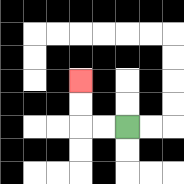{'start': '[5, 5]', 'end': '[3, 3]', 'path_directions': 'L,L,U,U', 'path_coordinates': '[[5, 5], [4, 5], [3, 5], [3, 4], [3, 3]]'}